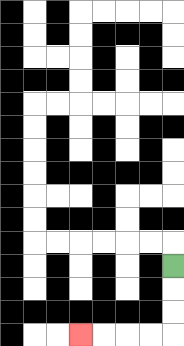{'start': '[7, 11]', 'end': '[3, 14]', 'path_directions': 'D,D,D,L,L,L,L', 'path_coordinates': '[[7, 11], [7, 12], [7, 13], [7, 14], [6, 14], [5, 14], [4, 14], [3, 14]]'}